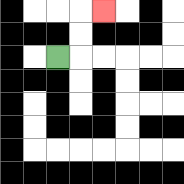{'start': '[2, 2]', 'end': '[4, 0]', 'path_directions': 'R,U,U,R', 'path_coordinates': '[[2, 2], [3, 2], [3, 1], [3, 0], [4, 0]]'}